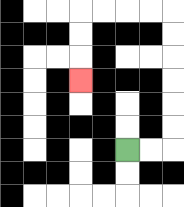{'start': '[5, 6]', 'end': '[3, 3]', 'path_directions': 'R,R,U,U,U,U,U,U,L,L,L,L,D,D,D', 'path_coordinates': '[[5, 6], [6, 6], [7, 6], [7, 5], [7, 4], [7, 3], [7, 2], [7, 1], [7, 0], [6, 0], [5, 0], [4, 0], [3, 0], [3, 1], [3, 2], [3, 3]]'}